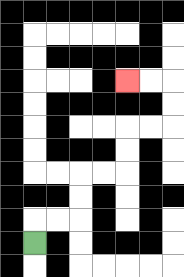{'start': '[1, 10]', 'end': '[5, 3]', 'path_directions': 'U,R,R,U,U,R,R,U,U,R,R,U,U,L,L', 'path_coordinates': '[[1, 10], [1, 9], [2, 9], [3, 9], [3, 8], [3, 7], [4, 7], [5, 7], [5, 6], [5, 5], [6, 5], [7, 5], [7, 4], [7, 3], [6, 3], [5, 3]]'}